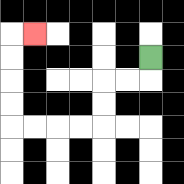{'start': '[6, 2]', 'end': '[1, 1]', 'path_directions': 'D,L,L,D,D,L,L,L,L,U,U,U,U,R', 'path_coordinates': '[[6, 2], [6, 3], [5, 3], [4, 3], [4, 4], [4, 5], [3, 5], [2, 5], [1, 5], [0, 5], [0, 4], [0, 3], [0, 2], [0, 1], [1, 1]]'}